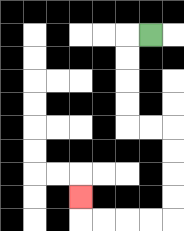{'start': '[6, 1]', 'end': '[3, 8]', 'path_directions': 'L,D,D,D,D,R,R,D,D,D,D,L,L,L,L,U', 'path_coordinates': '[[6, 1], [5, 1], [5, 2], [5, 3], [5, 4], [5, 5], [6, 5], [7, 5], [7, 6], [7, 7], [7, 8], [7, 9], [6, 9], [5, 9], [4, 9], [3, 9], [3, 8]]'}